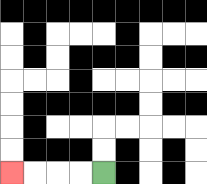{'start': '[4, 7]', 'end': '[0, 7]', 'path_directions': 'L,L,L,L', 'path_coordinates': '[[4, 7], [3, 7], [2, 7], [1, 7], [0, 7]]'}